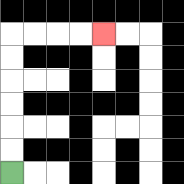{'start': '[0, 7]', 'end': '[4, 1]', 'path_directions': 'U,U,U,U,U,U,R,R,R,R', 'path_coordinates': '[[0, 7], [0, 6], [0, 5], [0, 4], [0, 3], [0, 2], [0, 1], [1, 1], [2, 1], [3, 1], [4, 1]]'}